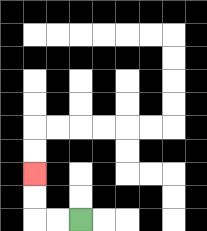{'start': '[3, 9]', 'end': '[1, 7]', 'path_directions': 'L,L,U,U', 'path_coordinates': '[[3, 9], [2, 9], [1, 9], [1, 8], [1, 7]]'}